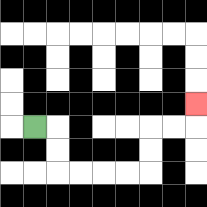{'start': '[1, 5]', 'end': '[8, 4]', 'path_directions': 'R,D,D,R,R,R,R,U,U,R,R,U', 'path_coordinates': '[[1, 5], [2, 5], [2, 6], [2, 7], [3, 7], [4, 7], [5, 7], [6, 7], [6, 6], [6, 5], [7, 5], [8, 5], [8, 4]]'}